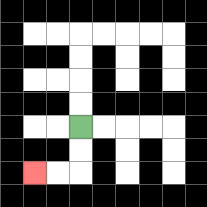{'start': '[3, 5]', 'end': '[1, 7]', 'path_directions': 'D,D,L,L', 'path_coordinates': '[[3, 5], [3, 6], [3, 7], [2, 7], [1, 7]]'}